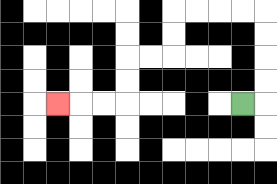{'start': '[10, 4]', 'end': '[2, 4]', 'path_directions': 'R,U,U,U,U,L,L,L,L,D,D,L,L,D,D,L,L,L', 'path_coordinates': '[[10, 4], [11, 4], [11, 3], [11, 2], [11, 1], [11, 0], [10, 0], [9, 0], [8, 0], [7, 0], [7, 1], [7, 2], [6, 2], [5, 2], [5, 3], [5, 4], [4, 4], [3, 4], [2, 4]]'}